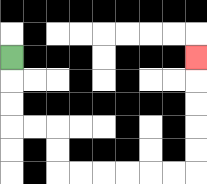{'start': '[0, 2]', 'end': '[8, 2]', 'path_directions': 'D,D,D,R,R,D,D,R,R,R,R,R,R,U,U,U,U,U', 'path_coordinates': '[[0, 2], [0, 3], [0, 4], [0, 5], [1, 5], [2, 5], [2, 6], [2, 7], [3, 7], [4, 7], [5, 7], [6, 7], [7, 7], [8, 7], [8, 6], [8, 5], [8, 4], [8, 3], [8, 2]]'}